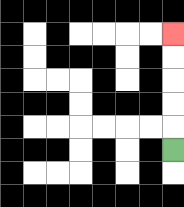{'start': '[7, 6]', 'end': '[7, 1]', 'path_directions': 'U,U,U,U,U', 'path_coordinates': '[[7, 6], [7, 5], [7, 4], [7, 3], [7, 2], [7, 1]]'}